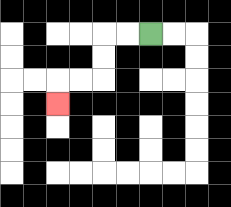{'start': '[6, 1]', 'end': '[2, 4]', 'path_directions': 'L,L,D,D,L,L,D', 'path_coordinates': '[[6, 1], [5, 1], [4, 1], [4, 2], [4, 3], [3, 3], [2, 3], [2, 4]]'}